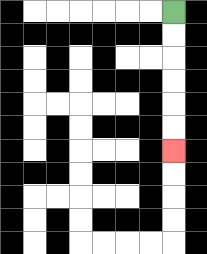{'start': '[7, 0]', 'end': '[7, 6]', 'path_directions': 'D,D,D,D,D,D', 'path_coordinates': '[[7, 0], [7, 1], [7, 2], [7, 3], [7, 4], [7, 5], [7, 6]]'}